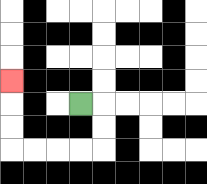{'start': '[3, 4]', 'end': '[0, 3]', 'path_directions': 'R,D,D,L,L,L,L,U,U,U', 'path_coordinates': '[[3, 4], [4, 4], [4, 5], [4, 6], [3, 6], [2, 6], [1, 6], [0, 6], [0, 5], [0, 4], [0, 3]]'}